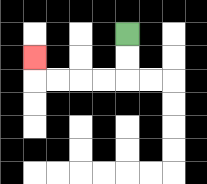{'start': '[5, 1]', 'end': '[1, 2]', 'path_directions': 'D,D,L,L,L,L,U', 'path_coordinates': '[[5, 1], [5, 2], [5, 3], [4, 3], [3, 3], [2, 3], [1, 3], [1, 2]]'}